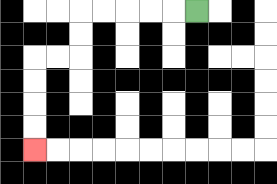{'start': '[8, 0]', 'end': '[1, 6]', 'path_directions': 'L,L,L,L,L,D,D,L,L,D,D,D,D', 'path_coordinates': '[[8, 0], [7, 0], [6, 0], [5, 0], [4, 0], [3, 0], [3, 1], [3, 2], [2, 2], [1, 2], [1, 3], [1, 4], [1, 5], [1, 6]]'}